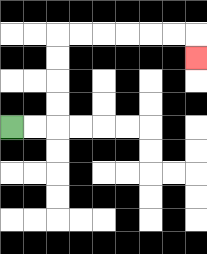{'start': '[0, 5]', 'end': '[8, 2]', 'path_directions': 'R,R,U,U,U,U,R,R,R,R,R,R,D', 'path_coordinates': '[[0, 5], [1, 5], [2, 5], [2, 4], [2, 3], [2, 2], [2, 1], [3, 1], [4, 1], [5, 1], [6, 1], [7, 1], [8, 1], [8, 2]]'}